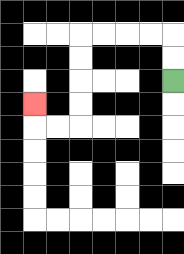{'start': '[7, 3]', 'end': '[1, 4]', 'path_directions': 'U,U,L,L,L,L,D,D,D,D,L,L,U', 'path_coordinates': '[[7, 3], [7, 2], [7, 1], [6, 1], [5, 1], [4, 1], [3, 1], [3, 2], [3, 3], [3, 4], [3, 5], [2, 5], [1, 5], [1, 4]]'}